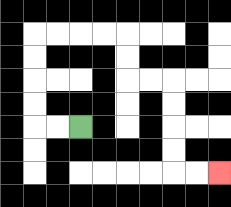{'start': '[3, 5]', 'end': '[9, 7]', 'path_directions': 'L,L,U,U,U,U,R,R,R,R,D,D,R,R,D,D,D,D,R,R', 'path_coordinates': '[[3, 5], [2, 5], [1, 5], [1, 4], [1, 3], [1, 2], [1, 1], [2, 1], [3, 1], [4, 1], [5, 1], [5, 2], [5, 3], [6, 3], [7, 3], [7, 4], [7, 5], [7, 6], [7, 7], [8, 7], [9, 7]]'}